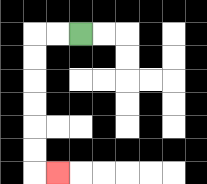{'start': '[3, 1]', 'end': '[2, 7]', 'path_directions': 'L,L,D,D,D,D,D,D,R', 'path_coordinates': '[[3, 1], [2, 1], [1, 1], [1, 2], [1, 3], [1, 4], [1, 5], [1, 6], [1, 7], [2, 7]]'}